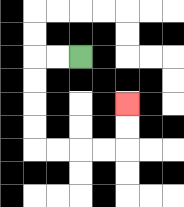{'start': '[3, 2]', 'end': '[5, 4]', 'path_directions': 'L,L,D,D,D,D,R,R,R,R,U,U', 'path_coordinates': '[[3, 2], [2, 2], [1, 2], [1, 3], [1, 4], [1, 5], [1, 6], [2, 6], [3, 6], [4, 6], [5, 6], [5, 5], [5, 4]]'}